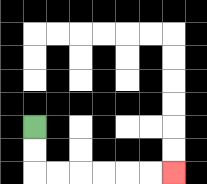{'start': '[1, 5]', 'end': '[7, 7]', 'path_directions': 'D,D,R,R,R,R,R,R', 'path_coordinates': '[[1, 5], [1, 6], [1, 7], [2, 7], [3, 7], [4, 7], [5, 7], [6, 7], [7, 7]]'}